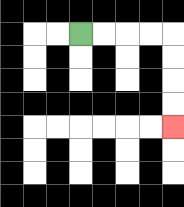{'start': '[3, 1]', 'end': '[7, 5]', 'path_directions': 'R,R,R,R,D,D,D,D', 'path_coordinates': '[[3, 1], [4, 1], [5, 1], [6, 1], [7, 1], [7, 2], [7, 3], [7, 4], [7, 5]]'}